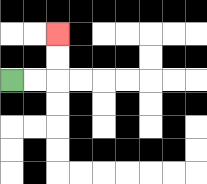{'start': '[0, 3]', 'end': '[2, 1]', 'path_directions': 'R,R,U,U', 'path_coordinates': '[[0, 3], [1, 3], [2, 3], [2, 2], [2, 1]]'}